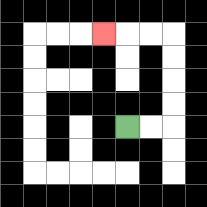{'start': '[5, 5]', 'end': '[4, 1]', 'path_directions': 'R,R,U,U,U,U,L,L,L', 'path_coordinates': '[[5, 5], [6, 5], [7, 5], [7, 4], [7, 3], [7, 2], [7, 1], [6, 1], [5, 1], [4, 1]]'}